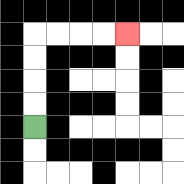{'start': '[1, 5]', 'end': '[5, 1]', 'path_directions': 'U,U,U,U,R,R,R,R', 'path_coordinates': '[[1, 5], [1, 4], [1, 3], [1, 2], [1, 1], [2, 1], [3, 1], [4, 1], [5, 1]]'}